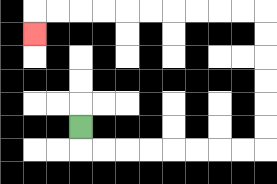{'start': '[3, 5]', 'end': '[1, 1]', 'path_directions': 'D,R,R,R,R,R,R,R,R,U,U,U,U,U,U,L,L,L,L,L,L,L,L,L,L,D', 'path_coordinates': '[[3, 5], [3, 6], [4, 6], [5, 6], [6, 6], [7, 6], [8, 6], [9, 6], [10, 6], [11, 6], [11, 5], [11, 4], [11, 3], [11, 2], [11, 1], [11, 0], [10, 0], [9, 0], [8, 0], [7, 0], [6, 0], [5, 0], [4, 0], [3, 0], [2, 0], [1, 0], [1, 1]]'}